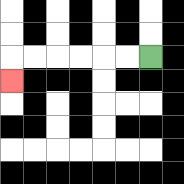{'start': '[6, 2]', 'end': '[0, 3]', 'path_directions': 'L,L,L,L,L,L,D', 'path_coordinates': '[[6, 2], [5, 2], [4, 2], [3, 2], [2, 2], [1, 2], [0, 2], [0, 3]]'}